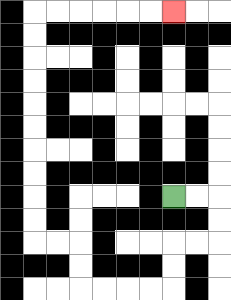{'start': '[7, 8]', 'end': '[7, 0]', 'path_directions': 'R,R,D,D,L,L,D,D,L,L,L,L,U,U,L,L,U,U,U,U,U,U,U,U,U,U,R,R,R,R,R,R', 'path_coordinates': '[[7, 8], [8, 8], [9, 8], [9, 9], [9, 10], [8, 10], [7, 10], [7, 11], [7, 12], [6, 12], [5, 12], [4, 12], [3, 12], [3, 11], [3, 10], [2, 10], [1, 10], [1, 9], [1, 8], [1, 7], [1, 6], [1, 5], [1, 4], [1, 3], [1, 2], [1, 1], [1, 0], [2, 0], [3, 0], [4, 0], [5, 0], [6, 0], [7, 0]]'}